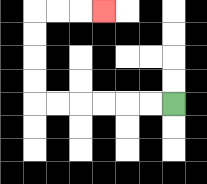{'start': '[7, 4]', 'end': '[4, 0]', 'path_directions': 'L,L,L,L,L,L,U,U,U,U,R,R,R', 'path_coordinates': '[[7, 4], [6, 4], [5, 4], [4, 4], [3, 4], [2, 4], [1, 4], [1, 3], [1, 2], [1, 1], [1, 0], [2, 0], [3, 0], [4, 0]]'}